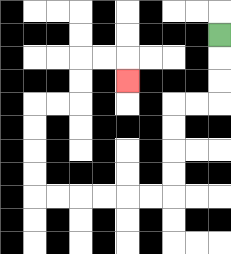{'start': '[9, 1]', 'end': '[5, 3]', 'path_directions': 'D,D,D,L,L,D,D,D,D,L,L,L,L,L,L,U,U,U,U,R,R,U,U,R,R,D', 'path_coordinates': '[[9, 1], [9, 2], [9, 3], [9, 4], [8, 4], [7, 4], [7, 5], [7, 6], [7, 7], [7, 8], [6, 8], [5, 8], [4, 8], [3, 8], [2, 8], [1, 8], [1, 7], [1, 6], [1, 5], [1, 4], [2, 4], [3, 4], [3, 3], [3, 2], [4, 2], [5, 2], [5, 3]]'}